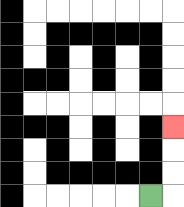{'start': '[6, 8]', 'end': '[7, 5]', 'path_directions': 'R,U,U,U', 'path_coordinates': '[[6, 8], [7, 8], [7, 7], [7, 6], [7, 5]]'}